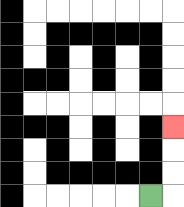{'start': '[6, 8]', 'end': '[7, 5]', 'path_directions': 'R,U,U,U', 'path_coordinates': '[[6, 8], [7, 8], [7, 7], [7, 6], [7, 5]]'}